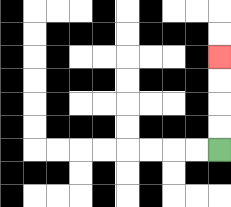{'start': '[9, 6]', 'end': '[9, 2]', 'path_directions': 'U,U,U,U', 'path_coordinates': '[[9, 6], [9, 5], [9, 4], [9, 3], [9, 2]]'}